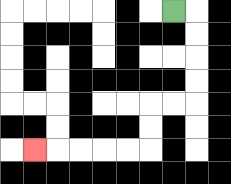{'start': '[7, 0]', 'end': '[1, 6]', 'path_directions': 'R,D,D,D,D,L,L,D,D,L,L,L,L,L', 'path_coordinates': '[[7, 0], [8, 0], [8, 1], [8, 2], [8, 3], [8, 4], [7, 4], [6, 4], [6, 5], [6, 6], [5, 6], [4, 6], [3, 6], [2, 6], [1, 6]]'}